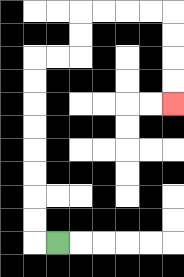{'start': '[2, 10]', 'end': '[7, 4]', 'path_directions': 'L,U,U,U,U,U,U,U,U,R,R,U,U,R,R,R,R,D,D,D,D', 'path_coordinates': '[[2, 10], [1, 10], [1, 9], [1, 8], [1, 7], [1, 6], [1, 5], [1, 4], [1, 3], [1, 2], [2, 2], [3, 2], [3, 1], [3, 0], [4, 0], [5, 0], [6, 0], [7, 0], [7, 1], [7, 2], [7, 3], [7, 4]]'}